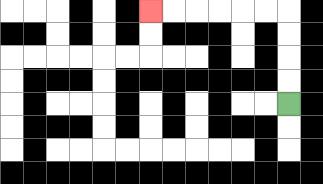{'start': '[12, 4]', 'end': '[6, 0]', 'path_directions': 'U,U,U,U,L,L,L,L,L,L', 'path_coordinates': '[[12, 4], [12, 3], [12, 2], [12, 1], [12, 0], [11, 0], [10, 0], [9, 0], [8, 0], [7, 0], [6, 0]]'}